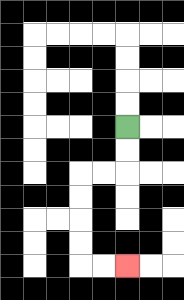{'start': '[5, 5]', 'end': '[5, 11]', 'path_directions': 'D,D,L,L,D,D,D,D,R,R', 'path_coordinates': '[[5, 5], [5, 6], [5, 7], [4, 7], [3, 7], [3, 8], [3, 9], [3, 10], [3, 11], [4, 11], [5, 11]]'}